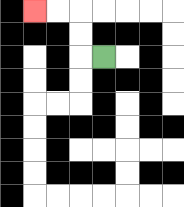{'start': '[4, 2]', 'end': '[1, 0]', 'path_directions': 'L,U,U,L,L', 'path_coordinates': '[[4, 2], [3, 2], [3, 1], [3, 0], [2, 0], [1, 0]]'}